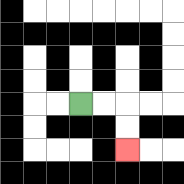{'start': '[3, 4]', 'end': '[5, 6]', 'path_directions': 'R,R,D,D', 'path_coordinates': '[[3, 4], [4, 4], [5, 4], [5, 5], [5, 6]]'}